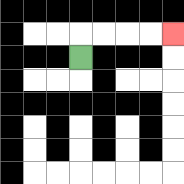{'start': '[3, 2]', 'end': '[7, 1]', 'path_directions': 'U,R,R,R,R', 'path_coordinates': '[[3, 2], [3, 1], [4, 1], [5, 1], [6, 1], [7, 1]]'}